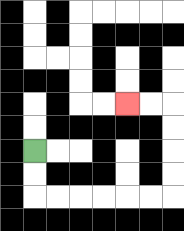{'start': '[1, 6]', 'end': '[5, 4]', 'path_directions': 'D,D,R,R,R,R,R,R,U,U,U,U,L,L', 'path_coordinates': '[[1, 6], [1, 7], [1, 8], [2, 8], [3, 8], [4, 8], [5, 8], [6, 8], [7, 8], [7, 7], [7, 6], [7, 5], [7, 4], [6, 4], [5, 4]]'}